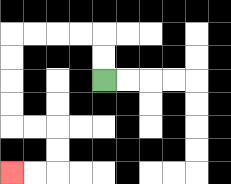{'start': '[4, 3]', 'end': '[0, 7]', 'path_directions': 'U,U,L,L,L,L,D,D,D,D,R,R,D,D,L,L', 'path_coordinates': '[[4, 3], [4, 2], [4, 1], [3, 1], [2, 1], [1, 1], [0, 1], [0, 2], [0, 3], [0, 4], [0, 5], [1, 5], [2, 5], [2, 6], [2, 7], [1, 7], [0, 7]]'}